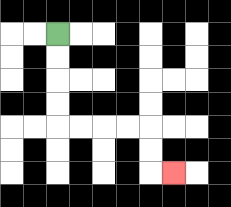{'start': '[2, 1]', 'end': '[7, 7]', 'path_directions': 'D,D,D,D,R,R,R,R,D,D,R', 'path_coordinates': '[[2, 1], [2, 2], [2, 3], [2, 4], [2, 5], [3, 5], [4, 5], [5, 5], [6, 5], [6, 6], [6, 7], [7, 7]]'}